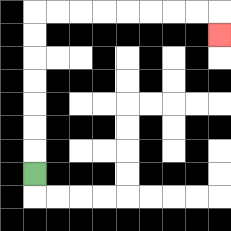{'start': '[1, 7]', 'end': '[9, 1]', 'path_directions': 'U,U,U,U,U,U,U,R,R,R,R,R,R,R,R,D', 'path_coordinates': '[[1, 7], [1, 6], [1, 5], [1, 4], [1, 3], [1, 2], [1, 1], [1, 0], [2, 0], [3, 0], [4, 0], [5, 0], [6, 0], [7, 0], [8, 0], [9, 0], [9, 1]]'}